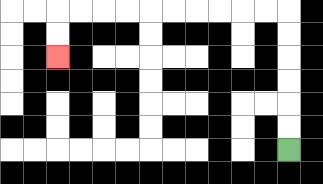{'start': '[12, 6]', 'end': '[2, 2]', 'path_directions': 'U,U,U,U,U,U,L,L,L,L,L,L,L,L,L,L,D,D', 'path_coordinates': '[[12, 6], [12, 5], [12, 4], [12, 3], [12, 2], [12, 1], [12, 0], [11, 0], [10, 0], [9, 0], [8, 0], [7, 0], [6, 0], [5, 0], [4, 0], [3, 0], [2, 0], [2, 1], [2, 2]]'}